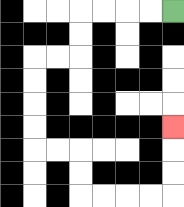{'start': '[7, 0]', 'end': '[7, 5]', 'path_directions': 'L,L,L,L,D,D,L,L,D,D,D,D,R,R,D,D,R,R,R,R,U,U,U', 'path_coordinates': '[[7, 0], [6, 0], [5, 0], [4, 0], [3, 0], [3, 1], [3, 2], [2, 2], [1, 2], [1, 3], [1, 4], [1, 5], [1, 6], [2, 6], [3, 6], [3, 7], [3, 8], [4, 8], [5, 8], [6, 8], [7, 8], [7, 7], [7, 6], [7, 5]]'}